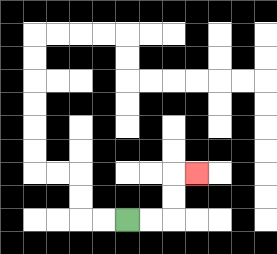{'start': '[5, 9]', 'end': '[8, 7]', 'path_directions': 'R,R,U,U,R', 'path_coordinates': '[[5, 9], [6, 9], [7, 9], [7, 8], [7, 7], [8, 7]]'}